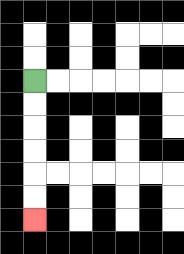{'start': '[1, 3]', 'end': '[1, 9]', 'path_directions': 'D,D,D,D,D,D', 'path_coordinates': '[[1, 3], [1, 4], [1, 5], [1, 6], [1, 7], [1, 8], [1, 9]]'}